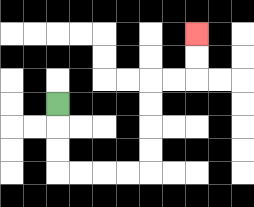{'start': '[2, 4]', 'end': '[8, 1]', 'path_directions': 'D,D,D,R,R,R,R,U,U,U,U,R,R,U,U', 'path_coordinates': '[[2, 4], [2, 5], [2, 6], [2, 7], [3, 7], [4, 7], [5, 7], [6, 7], [6, 6], [6, 5], [6, 4], [6, 3], [7, 3], [8, 3], [8, 2], [8, 1]]'}